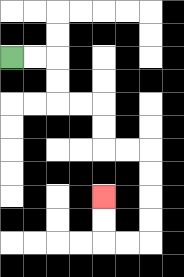{'start': '[0, 2]', 'end': '[4, 8]', 'path_directions': 'R,R,D,D,R,R,D,D,R,R,D,D,D,D,L,L,U,U', 'path_coordinates': '[[0, 2], [1, 2], [2, 2], [2, 3], [2, 4], [3, 4], [4, 4], [4, 5], [4, 6], [5, 6], [6, 6], [6, 7], [6, 8], [6, 9], [6, 10], [5, 10], [4, 10], [4, 9], [4, 8]]'}